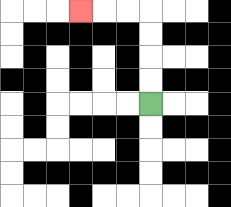{'start': '[6, 4]', 'end': '[3, 0]', 'path_directions': 'U,U,U,U,L,L,L', 'path_coordinates': '[[6, 4], [6, 3], [6, 2], [6, 1], [6, 0], [5, 0], [4, 0], [3, 0]]'}